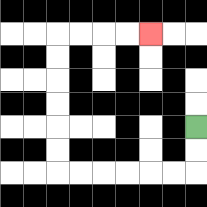{'start': '[8, 5]', 'end': '[6, 1]', 'path_directions': 'D,D,L,L,L,L,L,L,U,U,U,U,U,U,R,R,R,R', 'path_coordinates': '[[8, 5], [8, 6], [8, 7], [7, 7], [6, 7], [5, 7], [4, 7], [3, 7], [2, 7], [2, 6], [2, 5], [2, 4], [2, 3], [2, 2], [2, 1], [3, 1], [4, 1], [5, 1], [6, 1]]'}